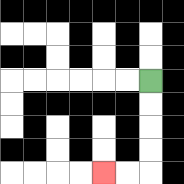{'start': '[6, 3]', 'end': '[4, 7]', 'path_directions': 'D,D,D,D,L,L', 'path_coordinates': '[[6, 3], [6, 4], [6, 5], [6, 6], [6, 7], [5, 7], [4, 7]]'}